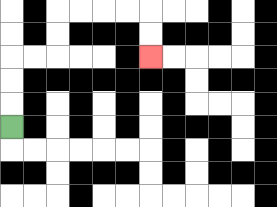{'start': '[0, 5]', 'end': '[6, 2]', 'path_directions': 'U,U,U,R,R,U,U,R,R,R,R,D,D', 'path_coordinates': '[[0, 5], [0, 4], [0, 3], [0, 2], [1, 2], [2, 2], [2, 1], [2, 0], [3, 0], [4, 0], [5, 0], [6, 0], [6, 1], [6, 2]]'}